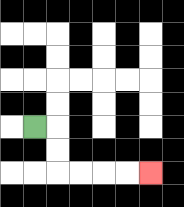{'start': '[1, 5]', 'end': '[6, 7]', 'path_directions': 'R,D,D,R,R,R,R', 'path_coordinates': '[[1, 5], [2, 5], [2, 6], [2, 7], [3, 7], [4, 7], [5, 7], [6, 7]]'}